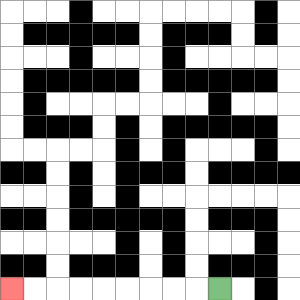{'start': '[9, 12]', 'end': '[0, 12]', 'path_directions': 'L,L,L,L,L,L,L,L,L', 'path_coordinates': '[[9, 12], [8, 12], [7, 12], [6, 12], [5, 12], [4, 12], [3, 12], [2, 12], [1, 12], [0, 12]]'}